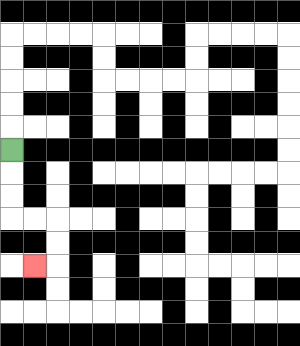{'start': '[0, 6]', 'end': '[1, 11]', 'path_directions': 'D,D,D,R,R,D,D,L', 'path_coordinates': '[[0, 6], [0, 7], [0, 8], [0, 9], [1, 9], [2, 9], [2, 10], [2, 11], [1, 11]]'}